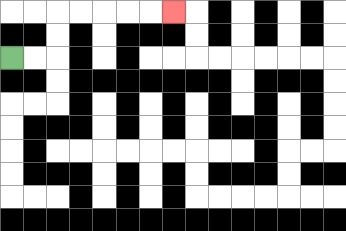{'start': '[0, 2]', 'end': '[7, 0]', 'path_directions': 'R,R,U,U,R,R,R,R,R', 'path_coordinates': '[[0, 2], [1, 2], [2, 2], [2, 1], [2, 0], [3, 0], [4, 0], [5, 0], [6, 0], [7, 0]]'}